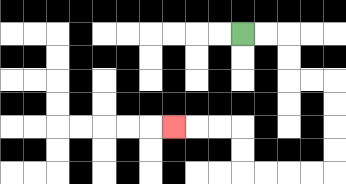{'start': '[10, 1]', 'end': '[7, 5]', 'path_directions': 'R,R,D,D,R,R,D,D,D,D,L,L,L,L,U,U,L,L,L', 'path_coordinates': '[[10, 1], [11, 1], [12, 1], [12, 2], [12, 3], [13, 3], [14, 3], [14, 4], [14, 5], [14, 6], [14, 7], [13, 7], [12, 7], [11, 7], [10, 7], [10, 6], [10, 5], [9, 5], [8, 5], [7, 5]]'}